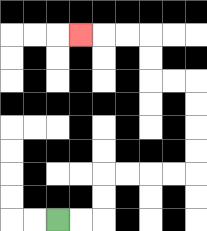{'start': '[2, 9]', 'end': '[3, 1]', 'path_directions': 'R,R,U,U,R,R,R,R,U,U,U,U,L,L,U,U,L,L,L', 'path_coordinates': '[[2, 9], [3, 9], [4, 9], [4, 8], [4, 7], [5, 7], [6, 7], [7, 7], [8, 7], [8, 6], [8, 5], [8, 4], [8, 3], [7, 3], [6, 3], [6, 2], [6, 1], [5, 1], [4, 1], [3, 1]]'}